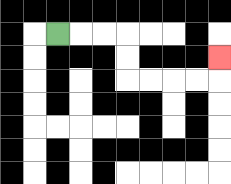{'start': '[2, 1]', 'end': '[9, 2]', 'path_directions': 'R,R,R,D,D,R,R,R,R,U', 'path_coordinates': '[[2, 1], [3, 1], [4, 1], [5, 1], [5, 2], [5, 3], [6, 3], [7, 3], [8, 3], [9, 3], [9, 2]]'}